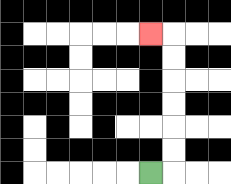{'start': '[6, 7]', 'end': '[6, 1]', 'path_directions': 'R,U,U,U,U,U,U,L', 'path_coordinates': '[[6, 7], [7, 7], [7, 6], [7, 5], [7, 4], [7, 3], [7, 2], [7, 1], [6, 1]]'}